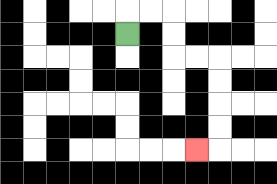{'start': '[5, 1]', 'end': '[8, 6]', 'path_directions': 'U,R,R,D,D,R,R,D,D,D,D,L', 'path_coordinates': '[[5, 1], [5, 0], [6, 0], [7, 0], [7, 1], [7, 2], [8, 2], [9, 2], [9, 3], [9, 4], [9, 5], [9, 6], [8, 6]]'}